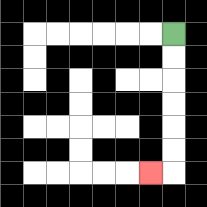{'start': '[7, 1]', 'end': '[6, 7]', 'path_directions': 'D,D,D,D,D,D,L', 'path_coordinates': '[[7, 1], [7, 2], [7, 3], [7, 4], [7, 5], [7, 6], [7, 7], [6, 7]]'}